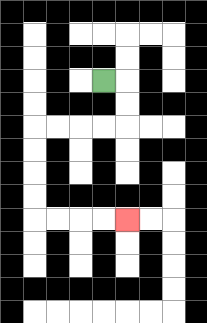{'start': '[4, 3]', 'end': '[5, 9]', 'path_directions': 'R,D,D,L,L,L,L,D,D,D,D,R,R,R,R', 'path_coordinates': '[[4, 3], [5, 3], [5, 4], [5, 5], [4, 5], [3, 5], [2, 5], [1, 5], [1, 6], [1, 7], [1, 8], [1, 9], [2, 9], [3, 9], [4, 9], [5, 9]]'}